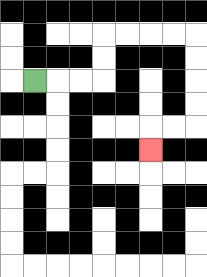{'start': '[1, 3]', 'end': '[6, 6]', 'path_directions': 'R,R,R,U,U,R,R,R,R,D,D,D,D,L,L,D', 'path_coordinates': '[[1, 3], [2, 3], [3, 3], [4, 3], [4, 2], [4, 1], [5, 1], [6, 1], [7, 1], [8, 1], [8, 2], [8, 3], [8, 4], [8, 5], [7, 5], [6, 5], [6, 6]]'}